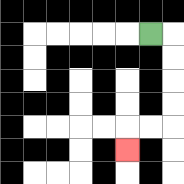{'start': '[6, 1]', 'end': '[5, 6]', 'path_directions': 'R,D,D,D,D,L,L,D', 'path_coordinates': '[[6, 1], [7, 1], [7, 2], [7, 3], [7, 4], [7, 5], [6, 5], [5, 5], [5, 6]]'}